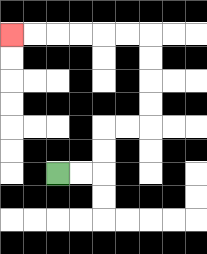{'start': '[2, 7]', 'end': '[0, 1]', 'path_directions': 'R,R,U,U,R,R,U,U,U,U,L,L,L,L,L,L', 'path_coordinates': '[[2, 7], [3, 7], [4, 7], [4, 6], [4, 5], [5, 5], [6, 5], [6, 4], [6, 3], [6, 2], [6, 1], [5, 1], [4, 1], [3, 1], [2, 1], [1, 1], [0, 1]]'}